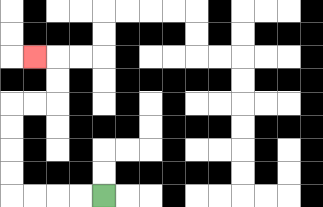{'start': '[4, 8]', 'end': '[1, 2]', 'path_directions': 'L,L,L,L,U,U,U,U,R,R,U,U,L', 'path_coordinates': '[[4, 8], [3, 8], [2, 8], [1, 8], [0, 8], [0, 7], [0, 6], [0, 5], [0, 4], [1, 4], [2, 4], [2, 3], [2, 2], [1, 2]]'}